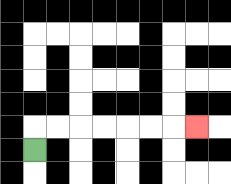{'start': '[1, 6]', 'end': '[8, 5]', 'path_directions': 'U,R,R,R,R,R,R,R', 'path_coordinates': '[[1, 6], [1, 5], [2, 5], [3, 5], [4, 5], [5, 5], [6, 5], [7, 5], [8, 5]]'}